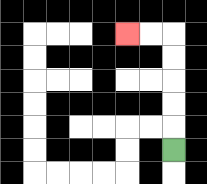{'start': '[7, 6]', 'end': '[5, 1]', 'path_directions': 'U,U,U,U,U,L,L', 'path_coordinates': '[[7, 6], [7, 5], [7, 4], [7, 3], [7, 2], [7, 1], [6, 1], [5, 1]]'}